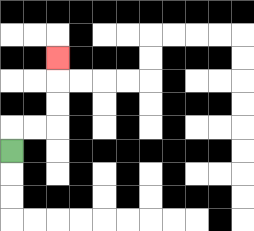{'start': '[0, 6]', 'end': '[2, 2]', 'path_directions': 'U,R,R,U,U,U', 'path_coordinates': '[[0, 6], [0, 5], [1, 5], [2, 5], [2, 4], [2, 3], [2, 2]]'}